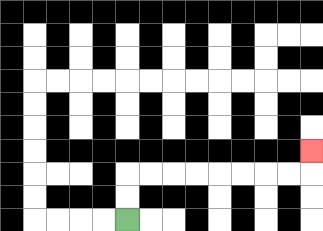{'start': '[5, 9]', 'end': '[13, 6]', 'path_directions': 'U,U,R,R,R,R,R,R,R,R,U', 'path_coordinates': '[[5, 9], [5, 8], [5, 7], [6, 7], [7, 7], [8, 7], [9, 7], [10, 7], [11, 7], [12, 7], [13, 7], [13, 6]]'}